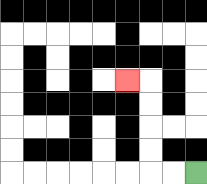{'start': '[8, 7]', 'end': '[5, 3]', 'path_directions': 'L,L,U,U,U,U,L', 'path_coordinates': '[[8, 7], [7, 7], [6, 7], [6, 6], [6, 5], [6, 4], [6, 3], [5, 3]]'}